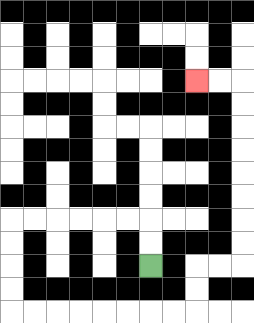{'start': '[6, 11]', 'end': '[8, 3]', 'path_directions': 'U,U,L,L,L,L,L,L,D,D,D,D,R,R,R,R,R,R,R,R,U,U,R,R,U,U,U,U,U,U,U,U,L,L', 'path_coordinates': '[[6, 11], [6, 10], [6, 9], [5, 9], [4, 9], [3, 9], [2, 9], [1, 9], [0, 9], [0, 10], [0, 11], [0, 12], [0, 13], [1, 13], [2, 13], [3, 13], [4, 13], [5, 13], [6, 13], [7, 13], [8, 13], [8, 12], [8, 11], [9, 11], [10, 11], [10, 10], [10, 9], [10, 8], [10, 7], [10, 6], [10, 5], [10, 4], [10, 3], [9, 3], [8, 3]]'}